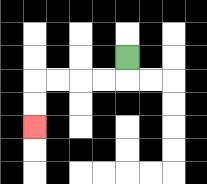{'start': '[5, 2]', 'end': '[1, 5]', 'path_directions': 'D,L,L,L,L,D,D', 'path_coordinates': '[[5, 2], [5, 3], [4, 3], [3, 3], [2, 3], [1, 3], [1, 4], [1, 5]]'}